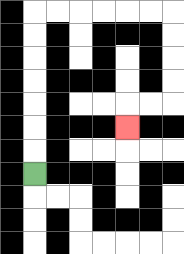{'start': '[1, 7]', 'end': '[5, 5]', 'path_directions': 'U,U,U,U,U,U,U,R,R,R,R,R,R,D,D,D,D,L,L,D', 'path_coordinates': '[[1, 7], [1, 6], [1, 5], [1, 4], [1, 3], [1, 2], [1, 1], [1, 0], [2, 0], [3, 0], [4, 0], [5, 0], [6, 0], [7, 0], [7, 1], [7, 2], [7, 3], [7, 4], [6, 4], [5, 4], [5, 5]]'}